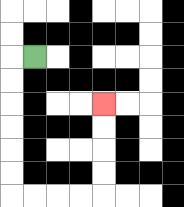{'start': '[1, 2]', 'end': '[4, 4]', 'path_directions': 'L,D,D,D,D,D,D,R,R,R,R,U,U,U,U', 'path_coordinates': '[[1, 2], [0, 2], [0, 3], [0, 4], [0, 5], [0, 6], [0, 7], [0, 8], [1, 8], [2, 8], [3, 8], [4, 8], [4, 7], [4, 6], [4, 5], [4, 4]]'}